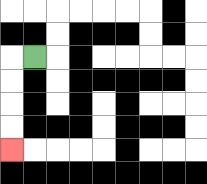{'start': '[1, 2]', 'end': '[0, 6]', 'path_directions': 'L,D,D,D,D', 'path_coordinates': '[[1, 2], [0, 2], [0, 3], [0, 4], [0, 5], [0, 6]]'}